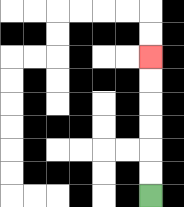{'start': '[6, 8]', 'end': '[6, 2]', 'path_directions': 'U,U,U,U,U,U', 'path_coordinates': '[[6, 8], [6, 7], [6, 6], [6, 5], [6, 4], [6, 3], [6, 2]]'}